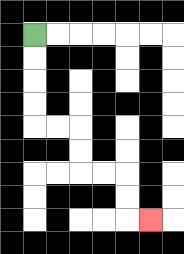{'start': '[1, 1]', 'end': '[6, 9]', 'path_directions': 'D,D,D,D,R,R,D,D,R,R,D,D,R', 'path_coordinates': '[[1, 1], [1, 2], [1, 3], [1, 4], [1, 5], [2, 5], [3, 5], [3, 6], [3, 7], [4, 7], [5, 7], [5, 8], [5, 9], [6, 9]]'}